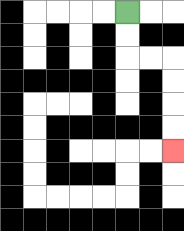{'start': '[5, 0]', 'end': '[7, 6]', 'path_directions': 'D,D,R,R,D,D,D,D', 'path_coordinates': '[[5, 0], [5, 1], [5, 2], [6, 2], [7, 2], [7, 3], [7, 4], [7, 5], [7, 6]]'}